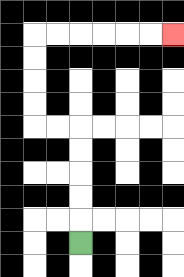{'start': '[3, 10]', 'end': '[7, 1]', 'path_directions': 'U,U,U,U,U,L,L,U,U,U,U,R,R,R,R,R,R', 'path_coordinates': '[[3, 10], [3, 9], [3, 8], [3, 7], [3, 6], [3, 5], [2, 5], [1, 5], [1, 4], [1, 3], [1, 2], [1, 1], [2, 1], [3, 1], [4, 1], [5, 1], [6, 1], [7, 1]]'}